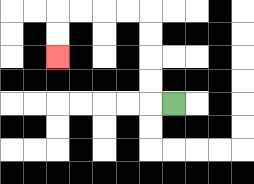{'start': '[7, 4]', 'end': '[2, 2]', 'path_directions': 'L,U,U,U,U,L,L,L,L,D,D', 'path_coordinates': '[[7, 4], [6, 4], [6, 3], [6, 2], [6, 1], [6, 0], [5, 0], [4, 0], [3, 0], [2, 0], [2, 1], [2, 2]]'}